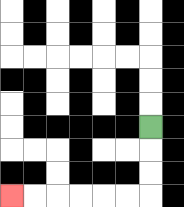{'start': '[6, 5]', 'end': '[0, 8]', 'path_directions': 'D,D,D,L,L,L,L,L,L', 'path_coordinates': '[[6, 5], [6, 6], [6, 7], [6, 8], [5, 8], [4, 8], [3, 8], [2, 8], [1, 8], [0, 8]]'}